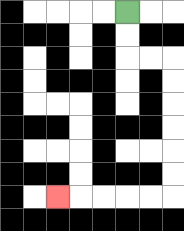{'start': '[5, 0]', 'end': '[2, 8]', 'path_directions': 'D,D,R,R,D,D,D,D,D,D,L,L,L,L,L', 'path_coordinates': '[[5, 0], [5, 1], [5, 2], [6, 2], [7, 2], [7, 3], [7, 4], [7, 5], [7, 6], [7, 7], [7, 8], [6, 8], [5, 8], [4, 8], [3, 8], [2, 8]]'}